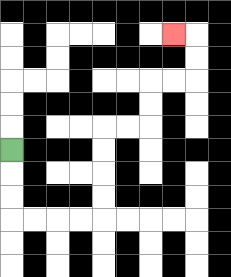{'start': '[0, 6]', 'end': '[7, 1]', 'path_directions': 'D,D,D,R,R,R,R,U,U,U,U,R,R,U,U,R,R,U,U,L', 'path_coordinates': '[[0, 6], [0, 7], [0, 8], [0, 9], [1, 9], [2, 9], [3, 9], [4, 9], [4, 8], [4, 7], [4, 6], [4, 5], [5, 5], [6, 5], [6, 4], [6, 3], [7, 3], [8, 3], [8, 2], [8, 1], [7, 1]]'}